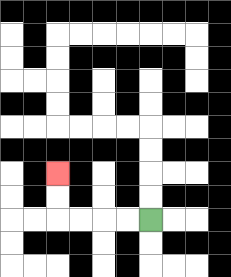{'start': '[6, 9]', 'end': '[2, 7]', 'path_directions': 'L,L,L,L,U,U', 'path_coordinates': '[[6, 9], [5, 9], [4, 9], [3, 9], [2, 9], [2, 8], [2, 7]]'}